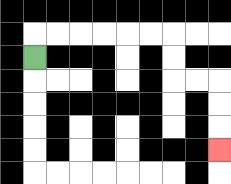{'start': '[1, 2]', 'end': '[9, 6]', 'path_directions': 'U,R,R,R,R,R,R,D,D,R,R,D,D,D', 'path_coordinates': '[[1, 2], [1, 1], [2, 1], [3, 1], [4, 1], [5, 1], [6, 1], [7, 1], [7, 2], [7, 3], [8, 3], [9, 3], [9, 4], [9, 5], [9, 6]]'}